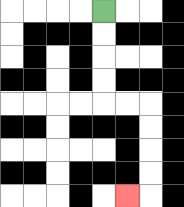{'start': '[4, 0]', 'end': '[5, 8]', 'path_directions': 'D,D,D,D,R,R,D,D,D,D,L', 'path_coordinates': '[[4, 0], [4, 1], [4, 2], [4, 3], [4, 4], [5, 4], [6, 4], [6, 5], [6, 6], [6, 7], [6, 8], [5, 8]]'}